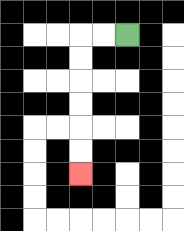{'start': '[5, 1]', 'end': '[3, 7]', 'path_directions': 'L,L,D,D,D,D,D,D', 'path_coordinates': '[[5, 1], [4, 1], [3, 1], [3, 2], [3, 3], [3, 4], [3, 5], [3, 6], [3, 7]]'}